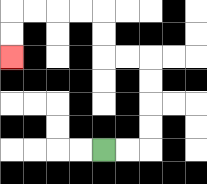{'start': '[4, 6]', 'end': '[0, 2]', 'path_directions': 'R,R,U,U,U,U,L,L,U,U,L,L,L,L,D,D', 'path_coordinates': '[[4, 6], [5, 6], [6, 6], [6, 5], [6, 4], [6, 3], [6, 2], [5, 2], [4, 2], [4, 1], [4, 0], [3, 0], [2, 0], [1, 0], [0, 0], [0, 1], [0, 2]]'}